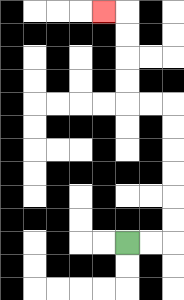{'start': '[5, 10]', 'end': '[4, 0]', 'path_directions': 'R,R,U,U,U,U,U,U,L,L,U,U,U,U,L', 'path_coordinates': '[[5, 10], [6, 10], [7, 10], [7, 9], [7, 8], [7, 7], [7, 6], [7, 5], [7, 4], [6, 4], [5, 4], [5, 3], [5, 2], [5, 1], [5, 0], [4, 0]]'}